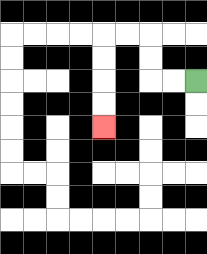{'start': '[8, 3]', 'end': '[4, 5]', 'path_directions': 'L,L,U,U,L,L,D,D,D,D', 'path_coordinates': '[[8, 3], [7, 3], [6, 3], [6, 2], [6, 1], [5, 1], [4, 1], [4, 2], [4, 3], [4, 4], [4, 5]]'}